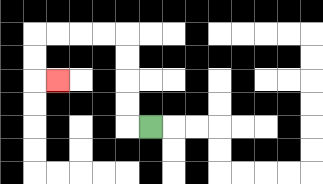{'start': '[6, 5]', 'end': '[2, 3]', 'path_directions': 'L,U,U,U,U,L,L,L,L,D,D,R', 'path_coordinates': '[[6, 5], [5, 5], [5, 4], [5, 3], [5, 2], [5, 1], [4, 1], [3, 1], [2, 1], [1, 1], [1, 2], [1, 3], [2, 3]]'}